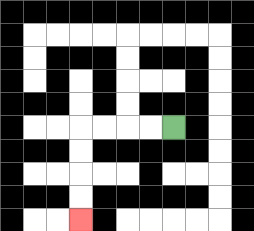{'start': '[7, 5]', 'end': '[3, 9]', 'path_directions': 'L,L,L,L,D,D,D,D', 'path_coordinates': '[[7, 5], [6, 5], [5, 5], [4, 5], [3, 5], [3, 6], [3, 7], [3, 8], [3, 9]]'}